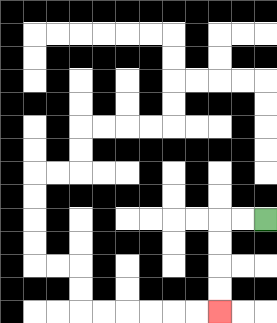{'start': '[11, 9]', 'end': '[9, 13]', 'path_directions': 'L,L,D,D,D,D', 'path_coordinates': '[[11, 9], [10, 9], [9, 9], [9, 10], [9, 11], [9, 12], [9, 13]]'}